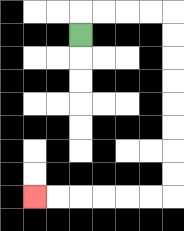{'start': '[3, 1]', 'end': '[1, 8]', 'path_directions': 'U,R,R,R,R,D,D,D,D,D,D,D,D,L,L,L,L,L,L', 'path_coordinates': '[[3, 1], [3, 0], [4, 0], [5, 0], [6, 0], [7, 0], [7, 1], [7, 2], [7, 3], [7, 4], [7, 5], [7, 6], [7, 7], [7, 8], [6, 8], [5, 8], [4, 8], [3, 8], [2, 8], [1, 8]]'}